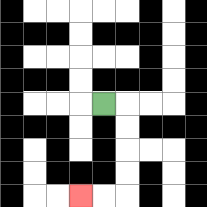{'start': '[4, 4]', 'end': '[3, 8]', 'path_directions': 'R,D,D,D,D,L,L', 'path_coordinates': '[[4, 4], [5, 4], [5, 5], [5, 6], [5, 7], [5, 8], [4, 8], [3, 8]]'}